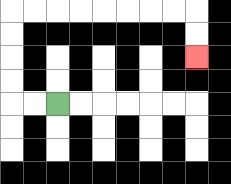{'start': '[2, 4]', 'end': '[8, 2]', 'path_directions': 'L,L,U,U,U,U,R,R,R,R,R,R,R,R,D,D', 'path_coordinates': '[[2, 4], [1, 4], [0, 4], [0, 3], [0, 2], [0, 1], [0, 0], [1, 0], [2, 0], [3, 0], [4, 0], [5, 0], [6, 0], [7, 0], [8, 0], [8, 1], [8, 2]]'}